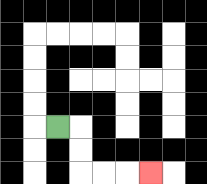{'start': '[2, 5]', 'end': '[6, 7]', 'path_directions': 'R,D,D,R,R,R', 'path_coordinates': '[[2, 5], [3, 5], [3, 6], [3, 7], [4, 7], [5, 7], [6, 7]]'}